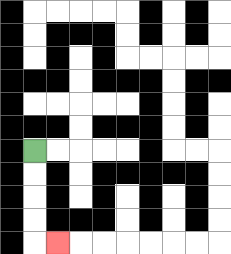{'start': '[1, 6]', 'end': '[2, 10]', 'path_directions': 'D,D,D,D,R', 'path_coordinates': '[[1, 6], [1, 7], [1, 8], [1, 9], [1, 10], [2, 10]]'}